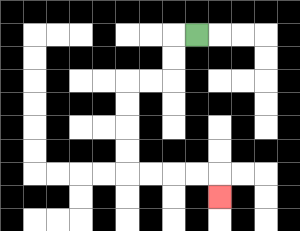{'start': '[8, 1]', 'end': '[9, 8]', 'path_directions': 'L,D,D,L,L,D,D,D,D,R,R,R,R,D', 'path_coordinates': '[[8, 1], [7, 1], [7, 2], [7, 3], [6, 3], [5, 3], [5, 4], [5, 5], [5, 6], [5, 7], [6, 7], [7, 7], [8, 7], [9, 7], [9, 8]]'}